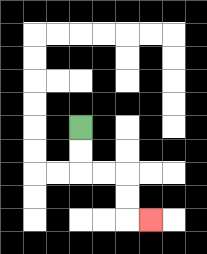{'start': '[3, 5]', 'end': '[6, 9]', 'path_directions': 'D,D,R,R,D,D,R', 'path_coordinates': '[[3, 5], [3, 6], [3, 7], [4, 7], [5, 7], [5, 8], [5, 9], [6, 9]]'}